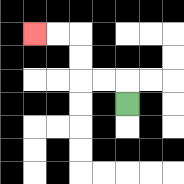{'start': '[5, 4]', 'end': '[1, 1]', 'path_directions': 'U,L,L,U,U,L,L', 'path_coordinates': '[[5, 4], [5, 3], [4, 3], [3, 3], [3, 2], [3, 1], [2, 1], [1, 1]]'}